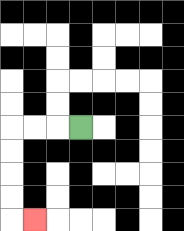{'start': '[3, 5]', 'end': '[1, 9]', 'path_directions': 'L,L,L,D,D,D,D,R', 'path_coordinates': '[[3, 5], [2, 5], [1, 5], [0, 5], [0, 6], [0, 7], [0, 8], [0, 9], [1, 9]]'}